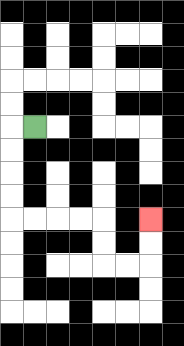{'start': '[1, 5]', 'end': '[6, 9]', 'path_directions': 'L,D,D,D,D,R,R,R,R,D,D,R,R,U,U', 'path_coordinates': '[[1, 5], [0, 5], [0, 6], [0, 7], [0, 8], [0, 9], [1, 9], [2, 9], [3, 9], [4, 9], [4, 10], [4, 11], [5, 11], [6, 11], [6, 10], [6, 9]]'}